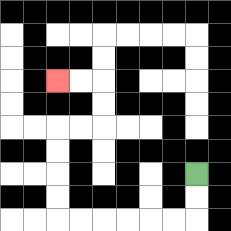{'start': '[8, 7]', 'end': '[2, 3]', 'path_directions': 'D,D,L,L,L,L,L,L,U,U,U,U,R,R,U,U,L,L', 'path_coordinates': '[[8, 7], [8, 8], [8, 9], [7, 9], [6, 9], [5, 9], [4, 9], [3, 9], [2, 9], [2, 8], [2, 7], [2, 6], [2, 5], [3, 5], [4, 5], [4, 4], [4, 3], [3, 3], [2, 3]]'}